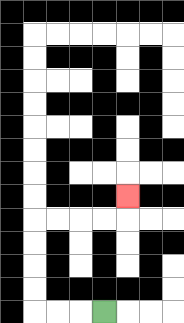{'start': '[4, 13]', 'end': '[5, 8]', 'path_directions': 'L,L,L,U,U,U,U,R,R,R,R,U', 'path_coordinates': '[[4, 13], [3, 13], [2, 13], [1, 13], [1, 12], [1, 11], [1, 10], [1, 9], [2, 9], [3, 9], [4, 9], [5, 9], [5, 8]]'}